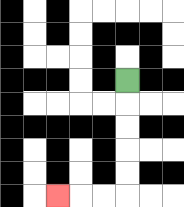{'start': '[5, 3]', 'end': '[2, 8]', 'path_directions': 'D,D,D,D,D,L,L,L', 'path_coordinates': '[[5, 3], [5, 4], [5, 5], [5, 6], [5, 7], [5, 8], [4, 8], [3, 8], [2, 8]]'}